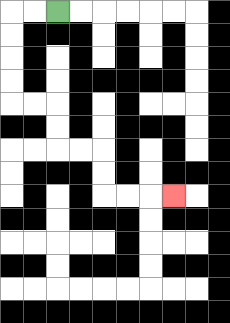{'start': '[2, 0]', 'end': '[7, 8]', 'path_directions': 'L,L,D,D,D,D,R,R,D,D,R,R,D,D,R,R,R', 'path_coordinates': '[[2, 0], [1, 0], [0, 0], [0, 1], [0, 2], [0, 3], [0, 4], [1, 4], [2, 4], [2, 5], [2, 6], [3, 6], [4, 6], [4, 7], [4, 8], [5, 8], [6, 8], [7, 8]]'}